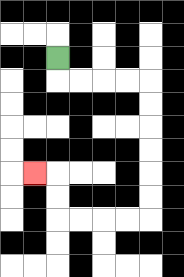{'start': '[2, 2]', 'end': '[1, 7]', 'path_directions': 'D,R,R,R,R,D,D,D,D,D,D,L,L,L,L,U,U,L', 'path_coordinates': '[[2, 2], [2, 3], [3, 3], [4, 3], [5, 3], [6, 3], [6, 4], [6, 5], [6, 6], [6, 7], [6, 8], [6, 9], [5, 9], [4, 9], [3, 9], [2, 9], [2, 8], [2, 7], [1, 7]]'}